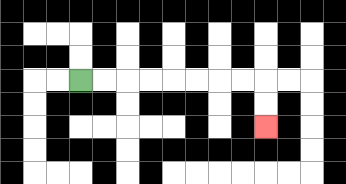{'start': '[3, 3]', 'end': '[11, 5]', 'path_directions': 'R,R,R,R,R,R,R,R,D,D', 'path_coordinates': '[[3, 3], [4, 3], [5, 3], [6, 3], [7, 3], [8, 3], [9, 3], [10, 3], [11, 3], [11, 4], [11, 5]]'}